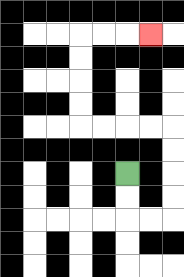{'start': '[5, 7]', 'end': '[6, 1]', 'path_directions': 'D,D,R,R,U,U,U,U,L,L,L,L,U,U,U,U,R,R,R', 'path_coordinates': '[[5, 7], [5, 8], [5, 9], [6, 9], [7, 9], [7, 8], [7, 7], [7, 6], [7, 5], [6, 5], [5, 5], [4, 5], [3, 5], [3, 4], [3, 3], [3, 2], [3, 1], [4, 1], [5, 1], [6, 1]]'}